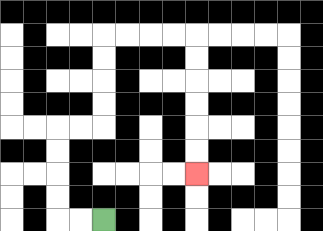{'start': '[4, 9]', 'end': '[8, 7]', 'path_directions': 'L,L,U,U,U,U,R,R,U,U,U,U,R,R,R,R,D,D,D,D,D,D', 'path_coordinates': '[[4, 9], [3, 9], [2, 9], [2, 8], [2, 7], [2, 6], [2, 5], [3, 5], [4, 5], [4, 4], [4, 3], [4, 2], [4, 1], [5, 1], [6, 1], [7, 1], [8, 1], [8, 2], [8, 3], [8, 4], [8, 5], [8, 6], [8, 7]]'}